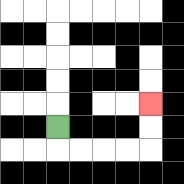{'start': '[2, 5]', 'end': '[6, 4]', 'path_directions': 'D,R,R,R,R,U,U', 'path_coordinates': '[[2, 5], [2, 6], [3, 6], [4, 6], [5, 6], [6, 6], [6, 5], [6, 4]]'}